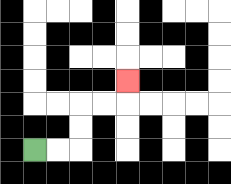{'start': '[1, 6]', 'end': '[5, 3]', 'path_directions': 'R,R,U,U,R,R,U', 'path_coordinates': '[[1, 6], [2, 6], [3, 6], [3, 5], [3, 4], [4, 4], [5, 4], [5, 3]]'}